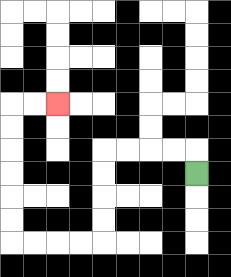{'start': '[8, 7]', 'end': '[2, 4]', 'path_directions': 'U,L,L,L,L,D,D,D,D,L,L,L,L,U,U,U,U,U,U,R,R', 'path_coordinates': '[[8, 7], [8, 6], [7, 6], [6, 6], [5, 6], [4, 6], [4, 7], [4, 8], [4, 9], [4, 10], [3, 10], [2, 10], [1, 10], [0, 10], [0, 9], [0, 8], [0, 7], [0, 6], [0, 5], [0, 4], [1, 4], [2, 4]]'}